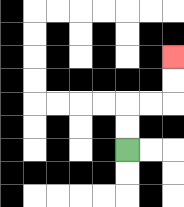{'start': '[5, 6]', 'end': '[7, 2]', 'path_directions': 'U,U,R,R,U,U', 'path_coordinates': '[[5, 6], [5, 5], [5, 4], [6, 4], [7, 4], [7, 3], [7, 2]]'}